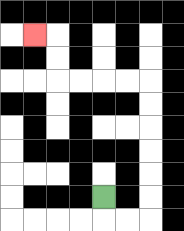{'start': '[4, 8]', 'end': '[1, 1]', 'path_directions': 'D,R,R,U,U,U,U,U,U,L,L,L,L,U,U,L', 'path_coordinates': '[[4, 8], [4, 9], [5, 9], [6, 9], [6, 8], [6, 7], [6, 6], [6, 5], [6, 4], [6, 3], [5, 3], [4, 3], [3, 3], [2, 3], [2, 2], [2, 1], [1, 1]]'}